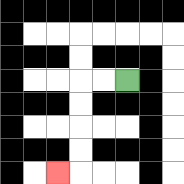{'start': '[5, 3]', 'end': '[2, 7]', 'path_directions': 'L,L,D,D,D,D,L', 'path_coordinates': '[[5, 3], [4, 3], [3, 3], [3, 4], [3, 5], [3, 6], [3, 7], [2, 7]]'}